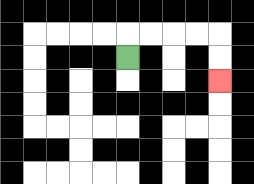{'start': '[5, 2]', 'end': '[9, 3]', 'path_directions': 'U,R,R,R,R,D,D', 'path_coordinates': '[[5, 2], [5, 1], [6, 1], [7, 1], [8, 1], [9, 1], [9, 2], [9, 3]]'}